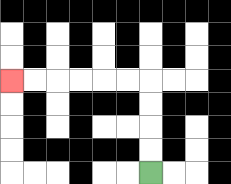{'start': '[6, 7]', 'end': '[0, 3]', 'path_directions': 'U,U,U,U,L,L,L,L,L,L', 'path_coordinates': '[[6, 7], [6, 6], [6, 5], [6, 4], [6, 3], [5, 3], [4, 3], [3, 3], [2, 3], [1, 3], [0, 3]]'}